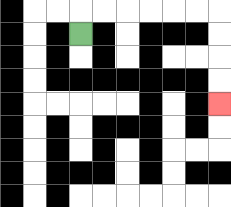{'start': '[3, 1]', 'end': '[9, 4]', 'path_directions': 'U,R,R,R,R,R,R,D,D,D,D', 'path_coordinates': '[[3, 1], [3, 0], [4, 0], [5, 0], [6, 0], [7, 0], [8, 0], [9, 0], [9, 1], [9, 2], [9, 3], [9, 4]]'}